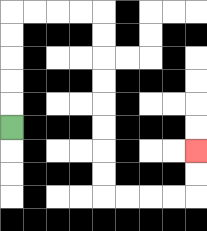{'start': '[0, 5]', 'end': '[8, 6]', 'path_directions': 'U,U,U,U,U,R,R,R,R,D,D,D,D,D,D,D,D,R,R,R,R,U,U', 'path_coordinates': '[[0, 5], [0, 4], [0, 3], [0, 2], [0, 1], [0, 0], [1, 0], [2, 0], [3, 0], [4, 0], [4, 1], [4, 2], [4, 3], [4, 4], [4, 5], [4, 6], [4, 7], [4, 8], [5, 8], [6, 8], [7, 8], [8, 8], [8, 7], [8, 6]]'}